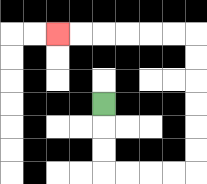{'start': '[4, 4]', 'end': '[2, 1]', 'path_directions': 'D,D,D,R,R,R,R,U,U,U,U,U,U,L,L,L,L,L,L', 'path_coordinates': '[[4, 4], [4, 5], [4, 6], [4, 7], [5, 7], [6, 7], [7, 7], [8, 7], [8, 6], [8, 5], [8, 4], [8, 3], [8, 2], [8, 1], [7, 1], [6, 1], [5, 1], [4, 1], [3, 1], [2, 1]]'}